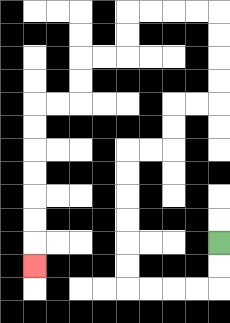{'start': '[9, 10]', 'end': '[1, 11]', 'path_directions': 'D,D,L,L,L,L,U,U,U,U,U,U,R,R,U,U,R,R,U,U,U,U,L,L,L,L,D,D,L,L,D,D,L,L,D,D,D,D,D,D,D', 'path_coordinates': '[[9, 10], [9, 11], [9, 12], [8, 12], [7, 12], [6, 12], [5, 12], [5, 11], [5, 10], [5, 9], [5, 8], [5, 7], [5, 6], [6, 6], [7, 6], [7, 5], [7, 4], [8, 4], [9, 4], [9, 3], [9, 2], [9, 1], [9, 0], [8, 0], [7, 0], [6, 0], [5, 0], [5, 1], [5, 2], [4, 2], [3, 2], [3, 3], [3, 4], [2, 4], [1, 4], [1, 5], [1, 6], [1, 7], [1, 8], [1, 9], [1, 10], [1, 11]]'}